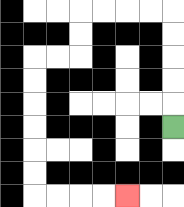{'start': '[7, 5]', 'end': '[5, 8]', 'path_directions': 'U,U,U,U,U,L,L,L,L,D,D,L,L,D,D,D,D,D,D,R,R,R,R', 'path_coordinates': '[[7, 5], [7, 4], [7, 3], [7, 2], [7, 1], [7, 0], [6, 0], [5, 0], [4, 0], [3, 0], [3, 1], [3, 2], [2, 2], [1, 2], [1, 3], [1, 4], [1, 5], [1, 6], [1, 7], [1, 8], [2, 8], [3, 8], [4, 8], [5, 8]]'}